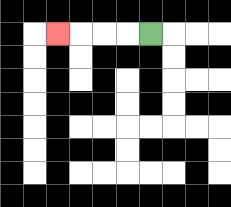{'start': '[6, 1]', 'end': '[2, 1]', 'path_directions': 'L,L,L,L', 'path_coordinates': '[[6, 1], [5, 1], [4, 1], [3, 1], [2, 1]]'}